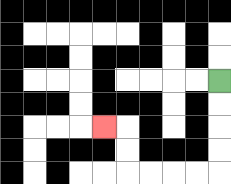{'start': '[9, 3]', 'end': '[4, 5]', 'path_directions': 'D,D,D,D,L,L,L,L,U,U,L', 'path_coordinates': '[[9, 3], [9, 4], [9, 5], [9, 6], [9, 7], [8, 7], [7, 7], [6, 7], [5, 7], [5, 6], [5, 5], [4, 5]]'}